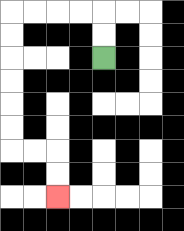{'start': '[4, 2]', 'end': '[2, 8]', 'path_directions': 'U,U,L,L,L,L,D,D,D,D,D,D,R,R,D,D', 'path_coordinates': '[[4, 2], [4, 1], [4, 0], [3, 0], [2, 0], [1, 0], [0, 0], [0, 1], [0, 2], [0, 3], [0, 4], [0, 5], [0, 6], [1, 6], [2, 6], [2, 7], [2, 8]]'}